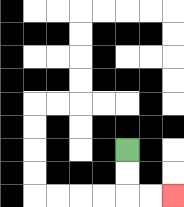{'start': '[5, 6]', 'end': '[7, 8]', 'path_directions': 'D,D,R,R', 'path_coordinates': '[[5, 6], [5, 7], [5, 8], [6, 8], [7, 8]]'}